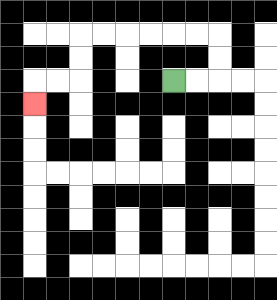{'start': '[7, 3]', 'end': '[1, 4]', 'path_directions': 'R,R,U,U,L,L,L,L,L,L,D,D,L,L,D', 'path_coordinates': '[[7, 3], [8, 3], [9, 3], [9, 2], [9, 1], [8, 1], [7, 1], [6, 1], [5, 1], [4, 1], [3, 1], [3, 2], [3, 3], [2, 3], [1, 3], [1, 4]]'}